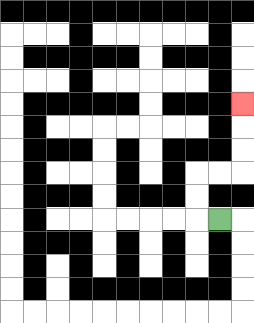{'start': '[9, 9]', 'end': '[10, 4]', 'path_directions': 'L,U,U,R,R,U,U,U', 'path_coordinates': '[[9, 9], [8, 9], [8, 8], [8, 7], [9, 7], [10, 7], [10, 6], [10, 5], [10, 4]]'}